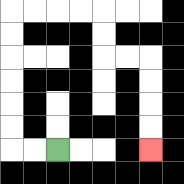{'start': '[2, 6]', 'end': '[6, 6]', 'path_directions': 'L,L,U,U,U,U,U,U,R,R,R,R,D,D,R,R,D,D,D,D', 'path_coordinates': '[[2, 6], [1, 6], [0, 6], [0, 5], [0, 4], [0, 3], [0, 2], [0, 1], [0, 0], [1, 0], [2, 0], [3, 0], [4, 0], [4, 1], [4, 2], [5, 2], [6, 2], [6, 3], [6, 4], [6, 5], [6, 6]]'}